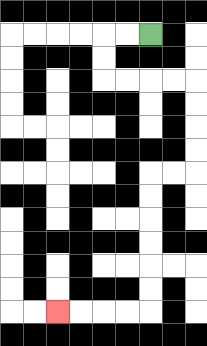{'start': '[6, 1]', 'end': '[2, 13]', 'path_directions': 'L,L,D,D,R,R,R,R,D,D,D,D,L,L,D,D,D,D,D,D,L,L,L,L', 'path_coordinates': '[[6, 1], [5, 1], [4, 1], [4, 2], [4, 3], [5, 3], [6, 3], [7, 3], [8, 3], [8, 4], [8, 5], [8, 6], [8, 7], [7, 7], [6, 7], [6, 8], [6, 9], [6, 10], [6, 11], [6, 12], [6, 13], [5, 13], [4, 13], [3, 13], [2, 13]]'}